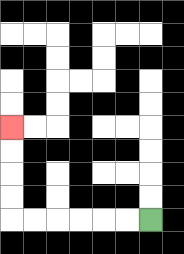{'start': '[6, 9]', 'end': '[0, 5]', 'path_directions': 'L,L,L,L,L,L,U,U,U,U', 'path_coordinates': '[[6, 9], [5, 9], [4, 9], [3, 9], [2, 9], [1, 9], [0, 9], [0, 8], [0, 7], [0, 6], [0, 5]]'}